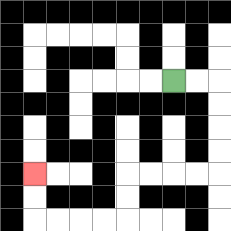{'start': '[7, 3]', 'end': '[1, 7]', 'path_directions': 'R,R,D,D,D,D,L,L,L,L,D,D,L,L,L,L,U,U', 'path_coordinates': '[[7, 3], [8, 3], [9, 3], [9, 4], [9, 5], [9, 6], [9, 7], [8, 7], [7, 7], [6, 7], [5, 7], [5, 8], [5, 9], [4, 9], [3, 9], [2, 9], [1, 9], [1, 8], [1, 7]]'}